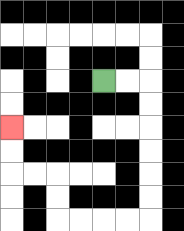{'start': '[4, 3]', 'end': '[0, 5]', 'path_directions': 'R,R,D,D,D,D,D,D,L,L,L,L,U,U,L,L,U,U', 'path_coordinates': '[[4, 3], [5, 3], [6, 3], [6, 4], [6, 5], [6, 6], [6, 7], [6, 8], [6, 9], [5, 9], [4, 9], [3, 9], [2, 9], [2, 8], [2, 7], [1, 7], [0, 7], [0, 6], [0, 5]]'}